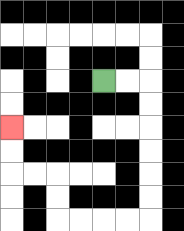{'start': '[4, 3]', 'end': '[0, 5]', 'path_directions': 'R,R,D,D,D,D,D,D,L,L,L,L,U,U,L,L,U,U', 'path_coordinates': '[[4, 3], [5, 3], [6, 3], [6, 4], [6, 5], [6, 6], [6, 7], [6, 8], [6, 9], [5, 9], [4, 9], [3, 9], [2, 9], [2, 8], [2, 7], [1, 7], [0, 7], [0, 6], [0, 5]]'}